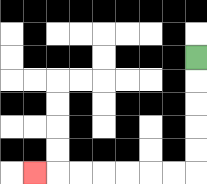{'start': '[8, 2]', 'end': '[1, 7]', 'path_directions': 'D,D,D,D,D,L,L,L,L,L,L,L', 'path_coordinates': '[[8, 2], [8, 3], [8, 4], [8, 5], [8, 6], [8, 7], [7, 7], [6, 7], [5, 7], [4, 7], [3, 7], [2, 7], [1, 7]]'}